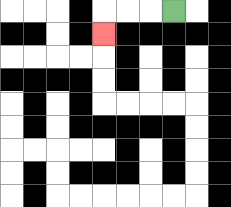{'start': '[7, 0]', 'end': '[4, 1]', 'path_directions': 'L,L,L,D', 'path_coordinates': '[[7, 0], [6, 0], [5, 0], [4, 0], [4, 1]]'}